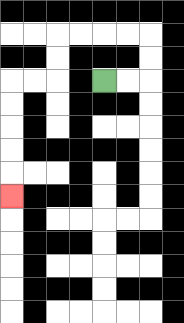{'start': '[4, 3]', 'end': '[0, 8]', 'path_directions': 'R,R,U,U,L,L,L,L,D,D,L,L,D,D,D,D,D', 'path_coordinates': '[[4, 3], [5, 3], [6, 3], [6, 2], [6, 1], [5, 1], [4, 1], [3, 1], [2, 1], [2, 2], [2, 3], [1, 3], [0, 3], [0, 4], [0, 5], [0, 6], [0, 7], [0, 8]]'}